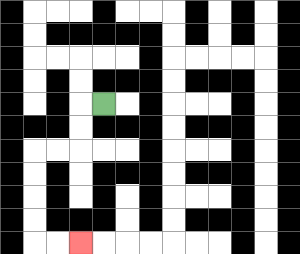{'start': '[4, 4]', 'end': '[3, 10]', 'path_directions': 'L,D,D,L,L,D,D,D,D,R,R', 'path_coordinates': '[[4, 4], [3, 4], [3, 5], [3, 6], [2, 6], [1, 6], [1, 7], [1, 8], [1, 9], [1, 10], [2, 10], [3, 10]]'}